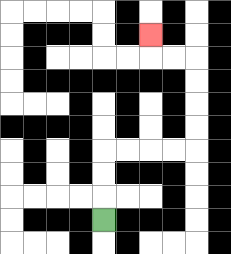{'start': '[4, 9]', 'end': '[6, 1]', 'path_directions': 'U,U,U,R,R,R,R,U,U,U,U,L,L,U', 'path_coordinates': '[[4, 9], [4, 8], [4, 7], [4, 6], [5, 6], [6, 6], [7, 6], [8, 6], [8, 5], [8, 4], [8, 3], [8, 2], [7, 2], [6, 2], [6, 1]]'}